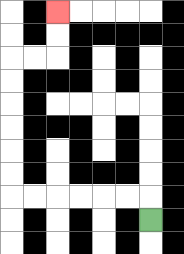{'start': '[6, 9]', 'end': '[2, 0]', 'path_directions': 'U,L,L,L,L,L,L,U,U,U,U,U,U,R,R,U,U', 'path_coordinates': '[[6, 9], [6, 8], [5, 8], [4, 8], [3, 8], [2, 8], [1, 8], [0, 8], [0, 7], [0, 6], [0, 5], [0, 4], [0, 3], [0, 2], [1, 2], [2, 2], [2, 1], [2, 0]]'}